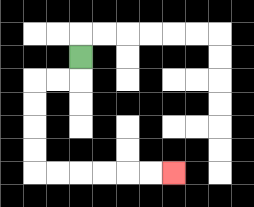{'start': '[3, 2]', 'end': '[7, 7]', 'path_directions': 'D,L,L,D,D,D,D,R,R,R,R,R,R', 'path_coordinates': '[[3, 2], [3, 3], [2, 3], [1, 3], [1, 4], [1, 5], [1, 6], [1, 7], [2, 7], [3, 7], [4, 7], [5, 7], [6, 7], [7, 7]]'}